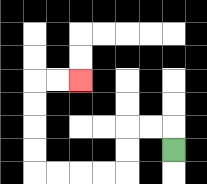{'start': '[7, 6]', 'end': '[3, 3]', 'path_directions': 'U,L,L,D,D,L,L,L,L,U,U,U,U,R,R', 'path_coordinates': '[[7, 6], [7, 5], [6, 5], [5, 5], [5, 6], [5, 7], [4, 7], [3, 7], [2, 7], [1, 7], [1, 6], [1, 5], [1, 4], [1, 3], [2, 3], [3, 3]]'}